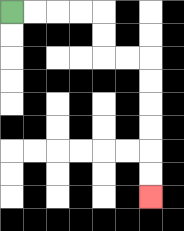{'start': '[0, 0]', 'end': '[6, 8]', 'path_directions': 'R,R,R,R,D,D,R,R,D,D,D,D,D,D', 'path_coordinates': '[[0, 0], [1, 0], [2, 0], [3, 0], [4, 0], [4, 1], [4, 2], [5, 2], [6, 2], [6, 3], [6, 4], [6, 5], [6, 6], [6, 7], [6, 8]]'}